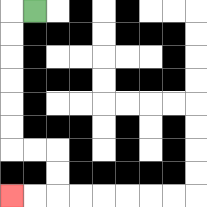{'start': '[1, 0]', 'end': '[0, 8]', 'path_directions': 'L,D,D,D,D,D,D,R,R,D,D,L,L', 'path_coordinates': '[[1, 0], [0, 0], [0, 1], [0, 2], [0, 3], [0, 4], [0, 5], [0, 6], [1, 6], [2, 6], [2, 7], [2, 8], [1, 8], [0, 8]]'}